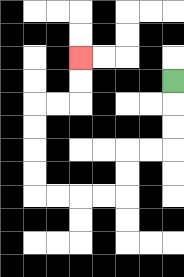{'start': '[7, 3]', 'end': '[3, 2]', 'path_directions': 'D,D,D,L,L,D,D,L,L,L,L,U,U,U,U,R,R,U,U', 'path_coordinates': '[[7, 3], [7, 4], [7, 5], [7, 6], [6, 6], [5, 6], [5, 7], [5, 8], [4, 8], [3, 8], [2, 8], [1, 8], [1, 7], [1, 6], [1, 5], [1, 4], [2, 4], [3, 4], [3, 3], [3, 2]]'}